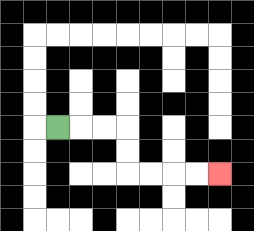{'start': '[2, 5]', 'end': '[9, 7]', 'path_directions': 'R,R,R,D,D,R,R,R,R', 'path_coordinates': '[[2, 5], [3, 5], [4, 5], [5, 5], [5, 6], [5, 7], [6, 7], [7, 7], [8, 7], [9, 7]]'}